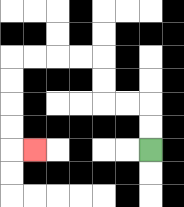{'start': '[6, 6]', 'end': '[1, 6]', 'path_directions': 'U,U,L,L,U,U,L,L,L,L,D,D,D,D,R', 'path_coordinates': '[[6, 6], [6, 5], [6, 4], [5, 4], [4, 4], [4, 3], [4, 2], [3, 2], [2, 2], [1, 2], [0, 2], [0, 3], [0, 4], [0, 5], [0, 6], [1, 6]]'}